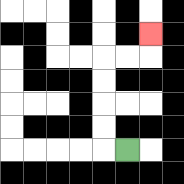{'start': '[5, 6]', 'end': '[6, 1]', 'path_directions': 'L,U,U,U,U,R,R,U', 'path_coordinates': '[[5, 6], [4, 6], [4, 5], [4, 4], [4, 3], [4, 2], [5, 2], [6, 2], [6, 1]]'}